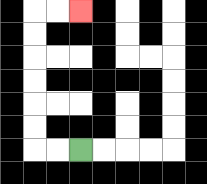{'start': '[3, 6]', 'end': '[3, 0]', 'path_directions': 'L,L,U,U,U,U,U,U,R,R', 'path_coordinates': '[[3, 6], [2, 6], [1, 6], [1, 5], [1, 4], [1, 3], [1, 2], [1, 1], [1, 0], [2, 0], [3, 0]]'}